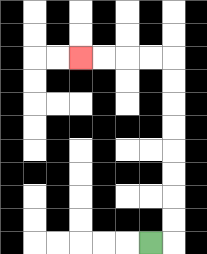{'start': '[6, 10]', 'end': '[3, 2]', 'path_directions': 'R,U,U,U,U,U,U,U,U,L,L,L,L', 'path_coordinates': '[[6, 10], [7, 10], [7, 9], [7, 8], [7, 7], [7, 6], [7, 5], [7, 4], [7, 3], [7, 2], [6, 2], [5, 2], [4, 2], [3, 2]]'}